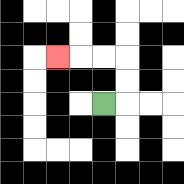{'start': '[4, 4]', 'end': '[2, 2]', 'path_directions': 'R,U,U,L,L,L', 'path_coordinates': '[[4, 4], [5, 4], [5, 3], [5, 2], [4, 2], [3, 2], [2, 2]]'}